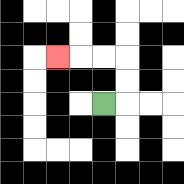{'start': '[4, 4]', 'end': '[2, 2]', 'path_directions': 'R,U,U,L,L,L', 'path_coordinates': '[[4, 4], [5, 4], [5, 3], [5, 2], [4, 2], [3, 2], [2, 2]]'}